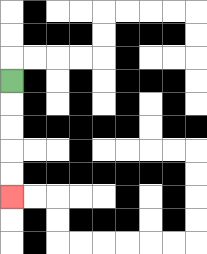{'start': '[0, 3]', 'end': '[0, 8]', 'path_directions': 'D,D,D,D,D', 'path_coordinates': '[[0, 3], [0, 4], [0, 5], [0, 6], [0, 7], [0, 8]]'}